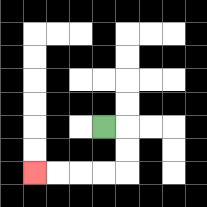{'start': '[4, 5]', 'end': '[1, 7]', 'path_directions': 'R,D,D,L,L,L,L', 'path_coordinates': '[[4, 5], [5, 5], [5, 6], [5, 7], [4, 7], [3, 7], [2, 7], [1, 7]]'}